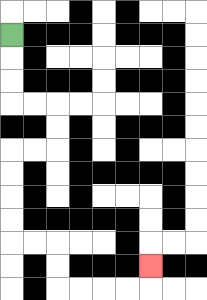{'start': '[0, 1]', 'end': '[6, 11]', 'path_directions': 'D,D,D,R,R,D,D,L,L,D,D,D,D,R,R,D,D,R,R,R,R,U', 'path_coordinates': '[[0, 1], [0, 2], [0, 3], [0, 4], [1, 4], [2, 4], [2, 5], [2, 6], [1, 6], [0, 6], [0, 7], [0, 8], [0, 9], [0, 10], [1, 10], [2, 10], [2, 11], [2, 12], [3, 12], [4, 12], [5, 12], [6, 12], [6, 11]]'}